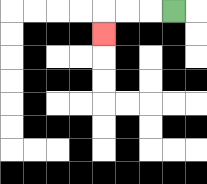{'start': '[7, 0]', 'end': '[4, 1]', 'path_directions': 'L,L,L,D', 'path_coordinates': '[[7, 0], [6, 0], [5, 0], [4, 0], [4, 1]]'}